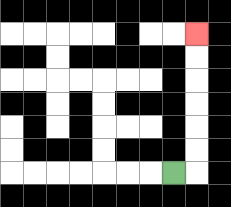{'start': '[7, 7]', 'end': '[8, 1]', 'path_directions': 'R,U,U,U,U,U,U', 'path_coordinates': '[[7, 7], [8, 7], [8, 6], [8, 5], [8, 4], [8, 3], [8, 2], [8, 1]]'}